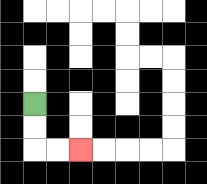{'start': '[1, 4]', 'end': '[3, 6]', 'path_directions': 'D,D,R,R', 'path_coordinates': '[[1, 4], [1, 5], [1, 6], [2, 6], [3, 6]]'}